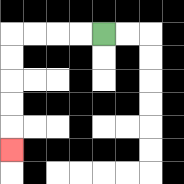{'start': '[4, 1]', 'end': '[0, 6]', 'path_directions': 'L,L,L,L,D,D,D,D,D', 'path_coordinates': '[[4, 1], [3, 1], [2, 1], [1, 1], [0, 1], [0, 2], [0, 3], [0, 4], [0, 5], [0, 6]]'}